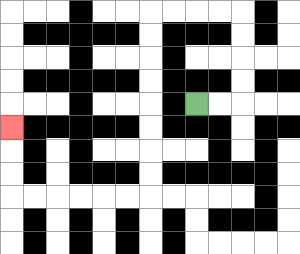{'start': '[8, 4]', 'end': '[0, 5]', 'path_directions': 'R,R,U,U,U,U,L,L,L,L,D,D,D,D,D,D,D,D,L,L,L,L,L,L,U,U,U', 'path_coordinates': '[[8, 4], [9, 4], [10, 4], [10, 3], [10, 2], [10, 1], [10, 0], [9, 0], [8, 0], [7, 0], [6, 0], [6, 1], [6, 2], [6, 3], [6, 4], [6, 5], [6, 6], [6, 7], [6, 8], [5, 8], [4, 8], [3, 8], [2, 8], [1, 8], [0, 8], [0, 7], [0, 6], [0, 5]]'}